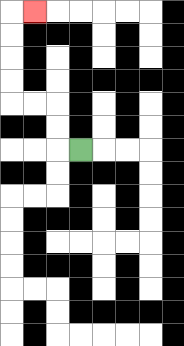{'start': '[3, 6]', 'end': '[1, 0]', 'path_directions': 'L,U,U,L,L,U,U,U,U,R', 'path_coordinates': '[[3, 6], [2, 6], [2, 5], [2, 4], [1, 4], [0, 4], [0, 3], [0, 2], [0, 1], [0, 0], [1, 0]]'}